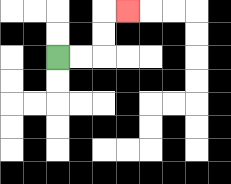{'start': '[2, 2]', 'end': '[5, 0]', 'path_directions': 'R,R,U,U,R', 'path_coordinates': '[[2, 2], [3, 2], [4, 2], [4, 1], [4, 0], [5, 0]]'}